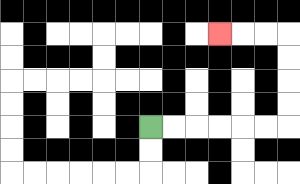{'start': '[6, 5]', 'end': '[9, 1]', 'path_directions': 'R,R,R,R,R,R,U,U,U,U,L,L,L', 'path_coordinates': '[[6, 5], [7, 5], [8, 5], [9, 5], [10, 5], [11, 5], [12, 5], [12, 4], [12, 3], [12, 2], [12, 1], [11, 1], [10, 1], [9, 1]]'}